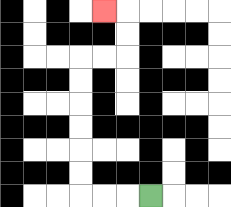{'start': '[6, 8]', 'end': '[4, 0]', 'path_directions': 'L,L,L,U,U,U,U,U,U,R,R,U,U,L', 'path_coordinates': '[[6, 8], [5, 8], [4, 8], [3, 8], [3, 7], [3, 6], [3, 5], [3, 4], [3, 3], [3, 2], [4, 2], [5, 2], [5, 1], [5, 0], [4, 0]]'}